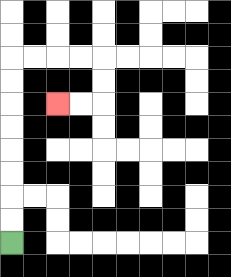{'start': '[0, 10]', 'end': '[2, 4]', 'path_directions': 'U,U,U,U,U,U,U,U,R,R,R,R,D,D,L,L', 'path_coordinates': '[[0, 10], [0, 9], [0, 8], [0, 7], [0, 6], [0, 5], [0, 4], [0, 3], [0, 2], [1, 2], [2, 2], [3, 2], [4, 2], [4, 3], [4, 4], [3, 4], [2, 4]]'}